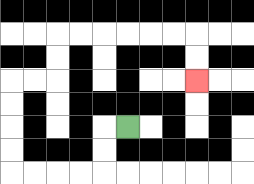{'start': '[5, 5]', 'end': '[8, 3]', 'path_directions': 'L,D,D,L,L,L,L,U,U,U,U,R,R,U,U,R,R,R,R,R,R,D,D', 'path_coordinates': '[[5, 5], [4, 5], [4, 6], [4, 7], [3, 7], [2, 7], [1, 7], [0, 7], [0, 6], [0, 5], [0, 4], [0, 3], [1, 3], [2, 3], [2, 2], [2, 1], [3, 1], [4, 1], [5, 1], [6, 1], [7, 1], [8, 1], [8, 2], [8, 3]]'}